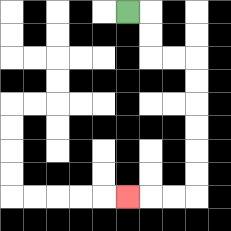{'start': '[5, 0]', 'end': '[5, 8]', 'path_directions': 'R,D,D,R,R,D,D,D,D,D,D,L,L,L', 'path_coordinates': '[[5, 0], [6, 0], [6, 1], [6, 2], [7, 2], [8, 2], [8, 3], [8, 4], [8, 5], [8, 6], [8, 7], [8, 8], [7, 8], [6, 8], [5, 8]]'}